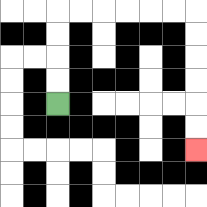{'start': '[2, 4]', 'end': '[8, 6]', 'path_directions': 'U,U,U,U,R,R,R,R,R,R,D,D,D,D,D,D', 'path_coordinates': '[[2, 4], [2, 3], [2, 2], [2, 1], [2, 0], [3, 0], [4, 0], [5, 0], [6, 0], [7, 0], [8, 0], [8, 1], [8, 2], [8, 3], [8, 4], [8, 5], [8, 6]]'}